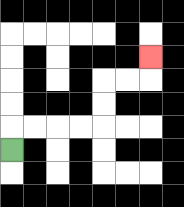{'start': '[0, 6]', 'end': '[6, 2]', 'path_directions': 'U,R,R,R,R,U,U,R,R,U', 'path_coordinates': '[[0, 6], [0, 5], [1, 5], [2, 5], [3, 5], [4, 5], [4, 4], [4, 3], [5, 3], [6, 3], [6, 2]]'}